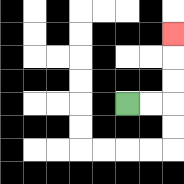{'start': '[5, 4]', 'end': '[7, 1]', 'path_directions': 'R,R,U,U,U', 'path_coordinates': '[[5, 4], [6, 4], [7, 4], [7, 3], [7, 2], [7, 1]]'}